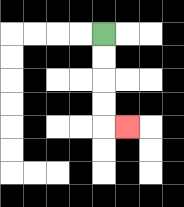{'start': '[4, 1]', 'end': '[5, 5]', 'path_directions': 'D,D,D,D,R', 'path_coordinates': '[[4, 1], [4, 2], [4, 3], [4, 4], [4, 5], [5, 5]]'}